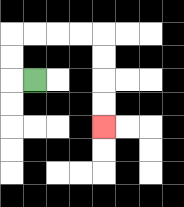{'start': '[1, 3]', 'end': '[4, 5]', 'path_directions': 'L,U,U,R,R,R,R,D,D,D,D', 'path_coordinates': '[[1, 3], [0, 3], [0, 2], [0, 1], [1, 1], [2, 1], [3, 1], [4, 1], [4, 2], [4, 3], [4, 4], [4, 5]]'}